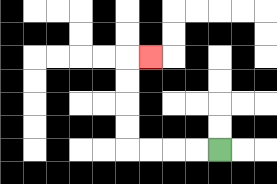{'start': '[9, 6]', 'end': '[6, 2]', 'path_directions': 'L,L,L,L,U,U,U,U,R', 'path_coordinates': '[[9, 6], [8, 6], [7, 6], [6, 6], [5, 6], [5, 5], [5, 4], [5, 3], [5, 2], [6, 2]]'}